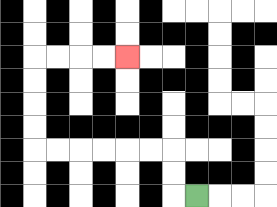{'start': '[8, 8]', 'end': '[5, 2]', 'path_directions': 'L,U,U,L,L,L,L,L,L,U,U,U,U,R,R,R,R', 'path_coordinates': '[[8, 8], [7, 8], [7, 7], [7, 6], [6, 6], [5, 6], [4, 6], [3, 6], [2, 6], [1, 6], [1, 5], [1, 4], [1, 3], [1, 2], [2, 2], [3, 2], [4, 2], [5, 2]]'}